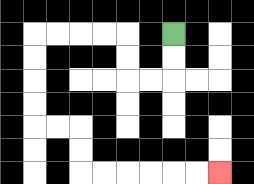{'start': '[7, 1]', 'end': '[9, 7]', 'path_directions': 'D,D,L,L,U,U,L,L,L,L,D,D,D,D,R,R,D,D,R,R,R,R,R,R', 'path_coordinates': '[[7, 1], [7, 2], [7, 3], [6, 3], [5, 3], [5, 2], [5, 1], [4, 1], [3, 1], [2, 1], [1, 1], [1, 2], [1, 3], [1, 4], [1, 5], [2, 5], [3, 5], [3, 6], [3, 7], [4, 7], [5, 7], [6, 7], [7, 7], [8, 7], [9, 7]]'}